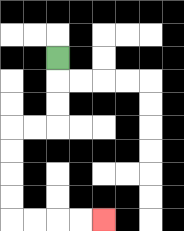{'start': '[2, 2]', 'end': '[4, 9]', 'path_directions': 'D,D,D,L,L,D,D,D,D,R,R,R,R', 'path_coordinates': '[[2, 2], [2, 3], [2, 4], [2, 5], [1, 5], [0, 5], [0, 6], [0, 7], [0, 8], [0, 9], [1, 9], [2, 9], [3, 9], [4, 9]]'}